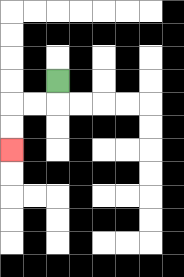{'start': '[2, 3]', 'end': '[0, 6]', 'path_directions': 'D,L,L,D,D', 'path_coordinates': '[[2, 3], [2, 4], [1, 4], [0, 4], [0, 5], [0, 6]]'}